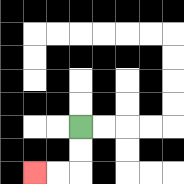{'start': '[3, 5]', 'end': '[1, 7]', 'path_directions': 'D,D,L,L', 'path_coordinates': '[[3, 5], [3, 6], [3, 7], [2, 7], [1, 7]]'}